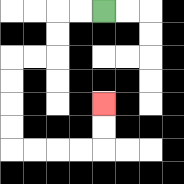{'start': '[4, 0]', 'end': '[4, 4]', 'path_directions': 'L,L,D,D,L,L,D,D,D,D,R,R,R,R,U,U', 'path_coordinates': '[[4, 0], [3, 0], [2, 0], [2, 1], [2, 2], [1, 2], [0, 2], [0, 3], [0, 4], [0, 5], [0, 6], [1, 6], [2, 6], [3, 6], [4, 6], [4, 5], [4, 4]]'}